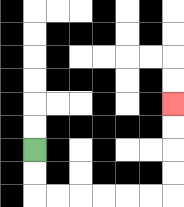{'start': '[1, 6]', 'end': '[7, 4]', 'path_directions': 'D,D,R,R,R,R,R,R,U,U,U,U', 'path_coordinates': '[[1, 6], [1, 7], [1, 8], [2, 8], [3, 8], [4, 8], [5, 8], [6, 8], [7, 8], [7, 7], [7, 6], [7, 5], [7, 4]]'}